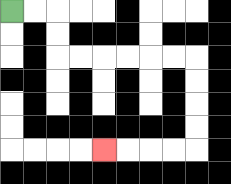{'start': '[0, 0]', 'end': '[4, 6]', 'path_directions': 'R,R,D,D,R,R,R,R,R,R,D,D,D,D,L,L,L,L', 'path_coordinates': '[[0, 0], [1, 0], [2, 0], [2, 1], [2, 2], [3, 2], [4, 2], [5, 2], [6, 2], [7, 2], [8, 2], [8, 3], [8, 4], [8, 5], [8, 6], [7, 6], [6, 6], [5, 6], [4, 6]]'}